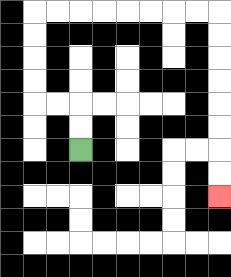{'start': '[3, 6]', 'end': '[9, 8]', 'path_directions': 'U,U,L,L,U,U,U,U,R,R,R,R,R,R,R,R,D,D,D,D,D,D,D,D', 'path_coordinates': '[[3, 6], [3, 5], [3, 4], [2, 4], [1, 4], [1, 3], [1, 2], [1, 1], [1, 0], [2, 0], [3, 0], [4, 0], [5, 0], [6, 0], [7, 0], [8, 0], [9, 0], [9, 1], [9, 2], [9, 3], [9, 4], [9, 5], [9, 6], [9, 7], [9, 8]]'}